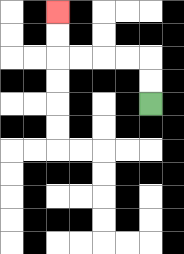{'start': '[6, 4]', 'end': '[2, 0]', 'path_directions': 'U,U,L,L,L,L,U,U', 'path_coordinates': '[[6, 4], [6, 3], [6, 2], [5, 2], [4, 2], [3, 2], [2, 2], [2, 1], [2, 0]]'}